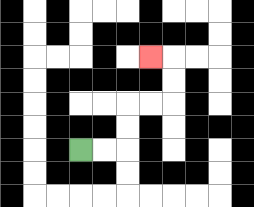{'start': '[3, 6]', 'end': '[6, 2]', 'path_directions': 'R,R,U,U,R,R,U,U,L', 'path_coordinates': '[[3, 6], [4, 6], [5, 6], [5, 5], [5, 4], [6, 4], [7, 4], [7, 3], [7, 2], [6, 2]]'}